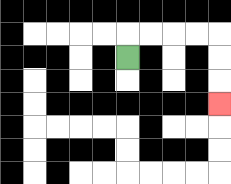{'start': '[5, 2]', 'end': '[9, 4]', 'path_directions': 'U,R,R,R,R,D,D,D', 'path_coordinates': '[[5, 2], [5, 1], [6, 1], [7, 1], [8, 1], [9, 1], [9, 2], [9, 3], [9, 4]]'}